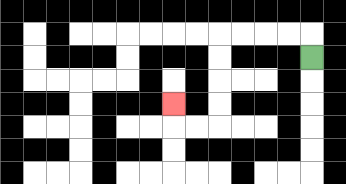{'start': '[13, 2]', 'end': '[7, 4]', 'path_directions': 'U,L,L,L,L,D,D,D,D,L,L,U', 'path_coordinates': '[[13, 2], [13, 1], [12, 1], [11, 1], [10, 1], [9, 1], [9, 2], [9, 3], [9, 4], [9, 5], [8, 5], [7, 5], [7, 4]]'}